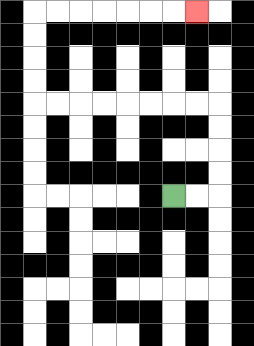{'start': '[7, 8]', 'end': '[8, 0]', 'path_directions': 'R,R,U,U,U,U,L,L,L,L,L,L,L,L,U,U,U,U,R,R,R,R,R,R,R', 'path_coordinates': '[[7, 8], [8, 8], [9, 8], [9, 7], [9, 6], [9, 5], [9, 4], [8, 4], [7, 4], [6, 4], [5, 4], [4, 4], [3, 4], [2, 4], [1, 4], [1, 3], [1, 2], [1, 1], [1, 0], [2, 0], [3, 0], [4, 0], [5, 0], [6, 0], [7, 0], [8, 0]]'}